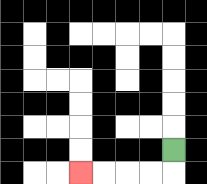{'start': '[7, 6]', 'end': '[3, 7]', 'path_directions': 'D,L,L,L,L', 'path_coordinates': '[[7, 6], [7, 7], [6, 7], [5, 7], [4, 7], [3, 7]]'}